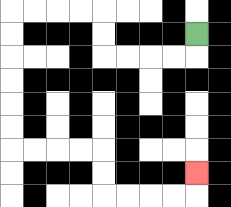{'start': '[8, 1]', 'end': '[8, 7]', 'path_directions': 'D,L,L,L,L,U,U,L,L,L,L,D,D,D,D,D,D,R,R,R,R,D,D,R,R,R,R,U', 'path_coordinates': '[[8, 1], [8, 2], [7, 2], [6, 2], [5, 2], [4, 2], [4, 1], [4, 0], [3, 0], [2, 0], [1, 0], [0, 0], [0, 1], [0, 2], [0, 3], [0, 4], [0, 5], [0, 6], [1, 6], [2, 6], [3, 6], [4, 6], [4, 7], [4, 8], [5, 8], [6, 8], [7, 8], [8, 8], [8, 7]]'}